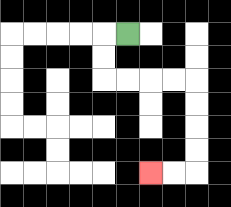{'start': '[5, 1]', 'end': '[6, 7]', 'path_directions': 'L,D,D,R,R,R,R,D,D,D,D,L,L', 'path_coordinates': '[[5, 1], [4, 1], [4, 2], [4, 3], [5, 3], [6, 3], [7, 3], [8, 3], [8, 4], [8, 5], [8, 6], [8, 7], [7, 7], [6, 7]]'}